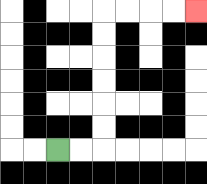{'start': '[2, 6]', 'end': '[8, 0]', 'path_directions': 'R,R,U,U,U,U,U,U,R,R,R,R', 'path_coordinates': '[[2, 6], [3, 6], [4, 6], [4, 5], [4, 4], [4, 3], [4, 2], [4, 1], [4, 0], [5, 0], [6, 0], [7, 0], [8, 0]]'}